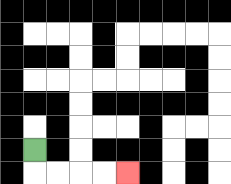{'start': '[1, 6]', 'end': '[5, 7]', 'path_directions': 'D,R,R,R,R', 'path_coordinates': '[[1, 6], [1, 7], [2, 7], [3, 7], [4, 7], [5, 7]]'}